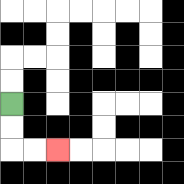{'start': '[0, 4]', 'end': '[2, 6]', 'path_directions': 'D,D,R,R', 'path_coordinates': '[[0, 4], [0, 5], [0, 6], [1, 6], [2, 6]]'}